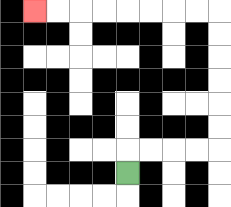{'start': '[5, 7]', 'end': '[1, 0]', 'path_directions': 'U,R,R,R,R,U,U,U,U,U,U,L,L,L,L,L,L,L,L', 'path_coordinates': '[[5, 7], [5, 6], [6, 6], [7, 6], [8, 6], [9, 6], [9, 5], [9, 4], [9, 3], [9, 2], [9, 1], [9, 0], [8, 0], [7, 0], [6, 0], [5, 0], [4, 0], [3, 0], [2, 0], [1, 0]]'}